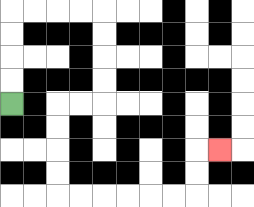{'start': '[0, 4]', 'end': '[9, 6]', 'path_directions': 'U,U,U,U,R,R,R,R,D,D,D,D,L,L,D,D,D,D,R,R,R,R,R,R,U,U,R', 'path_coordinates': '[[0, 4], [0, 3], [0, 2], [0, 1], [0, 0], [1, 0], [2, 0], [3, 0], [4, 0], [4, 1], [4, 2], [4, 3], [4, 4], [3, 4], [2, 4], [2, 5], [2, 6], [2, 7], [2, 8], [3, 8], [4, 8], [5, 8], [6, 8], [7, 8], [8, 8], [8, 7], [8, 6], [9, 6]]'}